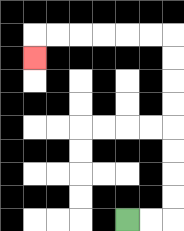{'start': '[5, 9]', 'end': '[1, 2]', 'path_directions': 'R,R,U,U,U,U,U,U,U,U,L,L,L,L,L,L,D', 'path_coordinates': '[[5, 9], [6, 9], [7, 9], [7, 8], [7, 7], [7, 6], [7, 5], [7, 4], [7, 3], [7, 2], [7, 1], [6, 1], [5, 1], [4, 1], [3, 1], [2, 1], [1, 1], [1, 2]]'}